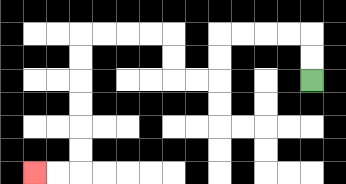{'start': '[13, 3]', 'end': '[1, 7]', 'path_directions': 'U,U,L,L,L,L,D,D,L,L,U,U,L,L,L,L,D,D,D,D,D,D,L,L', 'path_coordinates': '[[13, 3], [13, 2], [13, 1], [12, 1], [11, 1], [10, 1], [9, 1], [9, 2], [9, 3], [8, 3], [7, 3], [7, 2], [7, 1], [6, 1], [5, 1], [4, 1], [3, 1], [3, 2], [3, 3], [3, 4], [3, 5], [3, 6], [3, 7], [2, 7], [1, 7]]'}